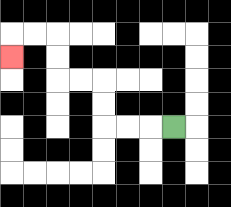{'start': '[7, 5]', 'end': '[0, 2]', 'path_directions': 'L,L,L,U,U,L,L,U,U,L,L,D', 'path_coordinates': '[[7, 5], [6, 5], [5, 5], [4, 5], [4, 4], [4, 3], [3, 3], [2, 3], [2, 2], [2, 1], [1, 1], [0, 1], [0, 2]]'}